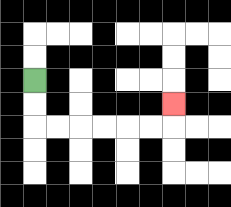{'start': '[1, 3]', 'end': '[7, 4]', 'path_directions': 'D,D,R,R,R,R,R,R,U', 'path_coordinates': '[[1, 3], [1, 4], [1, 5], [2, 5], [3, 5], [4, 5], [5, 5], [6, 5], [7, 5], [7, 4]]'}